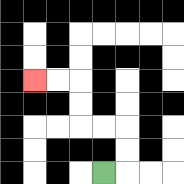{'start': '[4, 7]', 'end': '[1, 3]', 'path_directions': 'R,U,U,L,L,U,U,L,L', 'path_coordinates': '[[4, 7], [5, 7], [5, 6], [5, 5], [4, 5], [3, 5], [3, 4], [3, 3], [2, 3], [1, 3]]'}